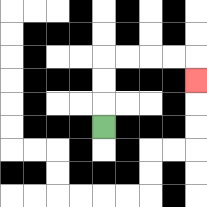{'start': '[4, 5]', 'end': '[8, 3]', 'path_directions': 'U,U,U,R,R,R,R,D', 'path_coordinates': '[[4, 5], [4, 4], [4, 3], [4, 2], [5, 2], [6, 2], [7, 2], [8, 2], [8, 3]]'}